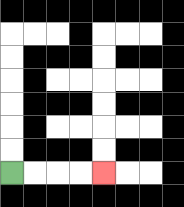{'start': '[0, 7]', 'end': '[4, 7]', 'path_directions': 'R,R,R,R', 'path_coordinates': '[[0, 7], [1, 7], [2, 7], [3, 7], [4, 7]]'}